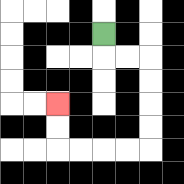{'start': '[4, 1]', 'end': '[2, 4]', 'path_directions': 'D,R,R,D,D,D,D,L,L,L,L,U,U', 'path_coordinates': '[[4, 1], [4, 2], [5, 2], [6, 2], [6, 3], [6, 4], [6, 5], [6, 6], [5, 6], [4, 6], [3, 6], [2, 6], [2, 5], [2, 4]]'}